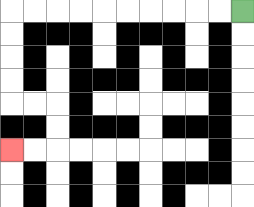{'start': '[10, 0]', 'end': '[0, 6]', 'path_directions': 'L,L,L,L,L,L,L,L,L,L,D,D,D,D,R,R,D,D,L,L', 'path_coordinates': '[[10, 0], [9, 0], [8, 0], [7, 0], [6, 0], [5, 0], [4, 0], [3, 0], [2, 0], [1, 0], [0, 0], [0, 1], [0, 2], [0, 3], [0, 4], [1, 4], [2, 4], [2, 5], [2, 6], [1, 6], [0, 6]]'}